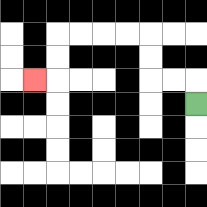{'start': '[8, 4]', 'end': '[1, 3]', 'path_directions': 'U,L,L,U,U,L,L,L,L,D,D,L', 'path_coordinates': '[[8, 4], [8, 3], [7, 3], [6, 3], [6, 2], [6, 1], [5, 1], [4, 1], [3, 1], [2, 1], [2, 2], [2, 3], [1, 3]]'}